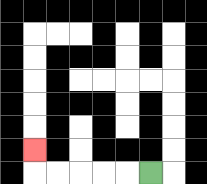{'start': '[6, 7]', 'end': '[1, 6]', 'path_directions': 'L,L,L,L,L,U', 'path_coordinates': '[[6, 7], [5, 7], [4, 7], [3, 7], [2, 7], [1, 7], [1, 6]]'}